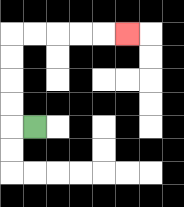{'start': '[1, 5]', 'end': '[5, 1]', 'path_directions': 'L,U,U,U,U,R,R,R,R,R', 'path_coordinates': '[[1, 5], [0, 5], [0, 4], [0, 3], [0, 2], [0, 1], [1, 1], [2, 1], [3, 1], [4, 1], [5, 1]]'}